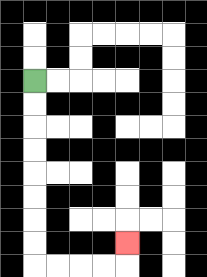{'start': '[1, 3]', 'end': '[5, 10]', 'path_directions': 'D,D,D,D,D,D,D,D,R,R,R,R,U', 'path_coordinates': '[[1, 3], [1, 4], [1, 5], [1, 6], [1, 7], [1, 8], [1, 9], [1, 10], [1, 11], [2, 11], [3, 11], [4, 11], [5, 11], [5, 10]]'}